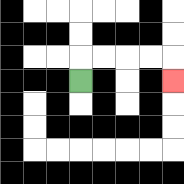{'start': '[3, 3]', 'end': '[7, 3]', 'path_directions': 'U,R,R,R,R,D', 'path_coordinates': '[[3, 3], [3, 2], [4, 2], [5, 2], [6, 2], [7, 2], [7, 3]]'}